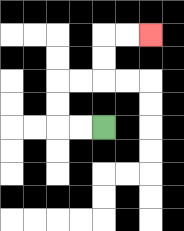{'start': '[4, 5]', 'end': '[6, 1]', 'path_directions': 'L,L,U,U,R,R,U,U,R,R', 'path_coordinates': '[[4, 5], [3, 5], [2, 5], [2, 4], [2, 3], [3, 3], [4, 3], [4, 2], [4, 1], [5, 1], [6, 1]]'}